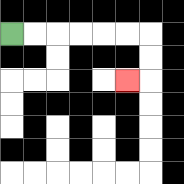{'start': '[0, 1]', 'end': '[5, 3]', 'path_directions': 'R,R,R,R,R,R,D,D,L', 'path_coordinates': '[[0, 1], [1, 1], [2, 1], [3, 1], [4, 1], [5, 1], [6, 1], [6, 2], [6, 3], [5, 3]]'}